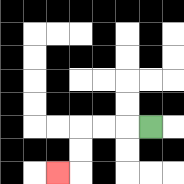{'start': '[6, 5]', 'end': '[2, 7]', 'path_directions': 'L,L,L,D,D,L', 'path_coordinates': '[[6, 5], [5, 5], [4, 5], [3, 5], [3, 6], [3, 7], [2, 7]]'}